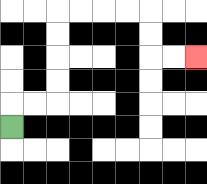{'start': '[0, 5]', 'end': '[8, 2]', 'path_directions': 'U,R,R,U,U,U,U,R,R,R,R,D,D,R,R', 'path_coordinates': '[[0, 5], [0, 4], [1, 4], [2, 4], [2, 3], [2, 2], [2, 1], [2, 0], [3, 0], [4, 0], [5, 0], [6, 0], [6, 1], [6, 2], [7, 2], [8, 2]]'}